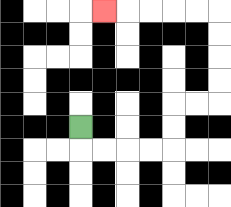{'start': '[3, 5]', 'end': '[4, 0]', 'path_directions': 'D,R,R,R,R,U,U,R,R,U,U,U,U,L,L,L,L,L', 'path_coordinates': '[[3, 5], [3, 6], [4, 6], [5, 6], [6, 6], [7, 6], [7, 5], [7, 4], [8, 4], [9, 4], [9, 3], [9, 2], [9, 1], [9, 0], [8, 0], [7, 0], [6, 0], [5, 0], [4, 0]]'}